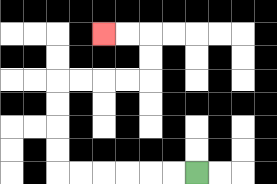{'start': '[8, 7]', 'end': '[4, 1]', 'path_directions': 'L,L,L,L,L,L,U,U,U,U,R,R,R,R,U,U,L,L', 'path_coordinates': '[[8, 7], [7, 7], [6, 7], [5, 7], [4, 7], [3, 7], [2, 7], [2, 6], [2, 5], [2, 4], [2, 3], [3, 3], [4, 3], [5, 3], [6, 3], [6, 2], [6, 1], [5, 1], [4, 1]]'}